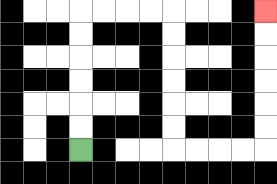{'start': '[3, 6]', 'end': '[11, 0]', 'path_directions': 'U,U,U,U,U,U,R,R,R,R,D,D,D,D,D,D,R,R,R,R,U,U,U,U,U,U', 'path_coordinates': '[[3, 6], [3, 5], [3, 4], [3, 3], [3, 2], [3, 1], [3, 0], [4, 0], [5, 0], [6, 0], [7, 0], [7, 1], [7, 2], [7, 3], [7, 4], [7, 5], [7, 6], [8, 6], [9, 6], [10, 6], [11, 6], [11, 5], [11, 4], [11, 3], [11, 2], [11, 1], [11, 0]]'}